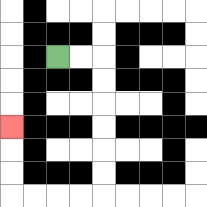{'start': '[2, 2]', 'end': '[0, 5]', 'path_directions': 'R,R,D,D,D,D,D,D,L,L,L,L,U,U,U', 'path_coordinates': '[[2, 2], [3, 2], [4, 2], [4, 3], [4, 4], [4, 5], [4, 6], [4, 7], [4, 8], [3, 8], [2, 8], [1, 8], [0, 8], [0, 7], [0, 6], [0, 5]]'}